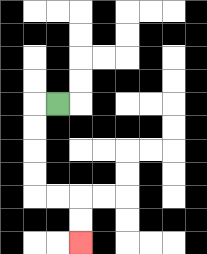{'start': '[2, 4]', 'end': '[3, 10]', 'path_directions': 'L,D,D,D,D,R,R,D,D', 'path_coordinates': '[[2, 4], [1, 4], [1, 5], [1, 6], [1, 7], [1, 8], [2, 8], [3, 8], [3, 9], [3, 10]]'}